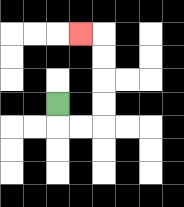{'start': '[2, 4]', 'end': '[3, 1]', 'path_directions': 'D,R,R,U,U,U,U,L', 'path_coordinates': '[[2, 4], [2, 5], [3, 5], [4, 5], [4, 4], [4, 3], [4, 2], [4, 1], [3, 1]]'}